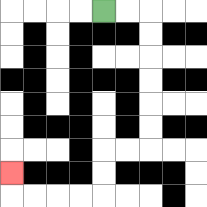{'start': '[4, 0]', 'end': '[0, 7]', 'path_directions': 'R,R,D,D,D,D,D,D,L,L,D,D,L,L,L,L,U', 'path_coordinates': '[[4, 0], [5, 0], [6, 0], [6, 1], [6, 2], [6, 3], [6, 4], [6, 5], [6, 6], [5, 6], [4, 6], [4, 7], [4, 8], [3, 8], [2, 8], [1, 8], [0, 8], [0, 7]]'}